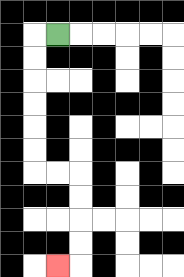{'start': '[2, 1]', 'end': '[2, 11]', 'path_directions': 'L,D,D,D,D,D,D,R,R,D,D,D,D,L', 'path_coordinates': '[[2, 1], [1, 1], [1, 2], [1, 3], [1, 4], [1, 5], [1, 6], [1, 7], [2, 7], [3, 7], [3, 8], [3, 9], [3, 10], [3, 11], [2, 11]]'}